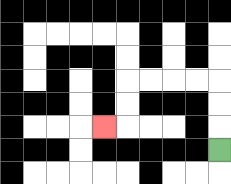{'start': '[9, 6]', 'end': '[4, 5]', 'path_directions': 'U,U,U,L,L,L,L,D,D,L', 'path_coordinates': '[[9, 6], [9, 5], [9, 4], [9, 3], [8, 3], [7, 3], [6, 3], [5, 3], [5, 4], [5, 5], [4, 5]]'}